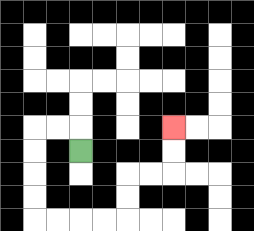{'start': '[3, 6]', 'end': '[7, 5]', 'path_directions': 'U,L,L,D,D,D,D,R,R,R,R,U,U,R,R,U,U', 'path_coordinates': '[[3, 6], [3, 5], [2, 5], [1, 5], [1, 6], [1, 7], [1, 8], [1, 9], [2, 9], [3, 9], [4, 9], [5, 9], [5, 8], [5, 7], [6, 7], [7, 7], [7, 6], [7, 5]]'}